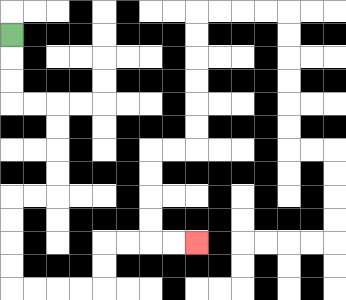{'start': '[0, 1]', 'end': '[8, 10]', 'path_directions': 'D,D,D,R,R,D,D,D,D,L,L,D,D,D,D,R,R,R,R,U,U,R,R,R,R', 'path_coordinates': '[[0, 1], [0, 2], [0, 3], [0, 4], [1, 4], [2, 4], [2, 5], [2, 6], [2, 7], [2, 8], [1, 8], [0, 8], [0, 9], [0, 10], [0, 11], [0, 12], [1, 12], [2, 12], [3, 12], [4, 12], [4, 11], [4, 10], [5, 10], [6, 10], [7, 10], [8, 10]]'}